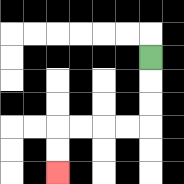{'start': '[6, 2]', 'end': '[2, 7]', 'path_directions': 'D,D,D,L,L,L,L,D,D', 'path_coordinates': '[[6, 2], [6, 3], [6, 4], [6, 5], [5, 5], [4, 5], [3, 5], [2, 5], [2, 6], [2, 7]]'}